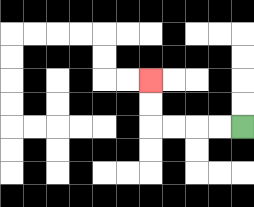{'start': '[10, 5]', 'end': '[6, 3]', 'path_directions': 'L,L,L,L,U,U', 'path_coordinates': '[[10, 5], [9, 5], [8, 5], [7, 5], [6, 5], [6, 4], [6, 3]]'}